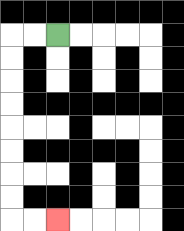{'start': '[2, 1]', 'end': '[2, 9]', 'path_directions': 'L,L,D,D,D,D,D,D,D,D,R,R', 'path_coordinates': '[[2, 1], [1, 1], [0, 1], [0, 2], [0, 3], [0, 4], [0, 5], [0, 6], [0, 7], [0, 8], [0, 9], [1, 9], [2, 9]]'}